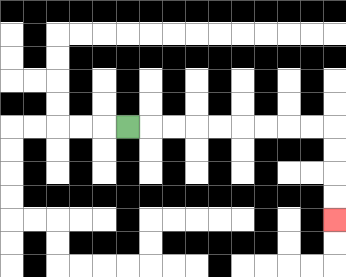{'start': '[5, 5]', 'end': '[14, 9]', 'path_directions': 'R,R,R,R,R,R,R,R,R,D,D,D,D', 'path_coordinates': '[[5, 5], [6, 5], [7, 5], [8, 5], [9, 5], [10, 5], [11, 5], [12, 5], [13, 5], [14, 5], [14, 6], [14, 7], [14, 8], [14, 9]]'}